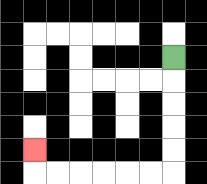{'start': '[7, 2]', 'end': '[1, 6]', 'path_directions': 'D,D,D,D,D,L,L,L,L,L,L,U', 'path_coordinates': '[[7, 2], [7, 3], [7, 4], [7, 5], [7, 6], [7, 7], [6, 7], [5, 7], [4, 7], [3, 7], [2, 7], [1, 7], [1, 6]]'}